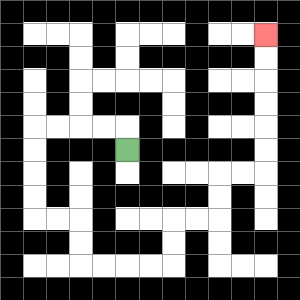{'start': '[5, 6]', 'end': '[11, 1]', 'path_directions': 'U,L,L,L,L,D,D,D,D,R,R,D,D,R,R,R,R,U,U,R,R,U,U,R,R,U,U,U,U,U,U', 'path_coordinates': '[[5, 6], [5, 5], [4, 5], [3, 5], [2, 5], [1, 5], [1, 6], [1, 7], [1, 8], [1, 9], [2, 9], [3, 9], [3, 10], [3, 11], [4, 11], [5, 11], [6, 11], [7, 11], [7, 10], [7, 9], [8, 9], [9, 9], [9, 8], [9, 7], [10, 7], [11, 7], [11, 6], [11, 5], [11, 4], [11, 3], [11, 2], [11, 1]]'}